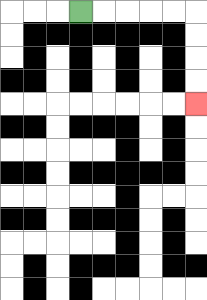{'start': '[3, 0]', 'end': '[8, 4]', 'path_directions': 'R,R,R,R,R,D,D,D,D', 'path_coordinates': '[[3, 0], [4, 0], [5, 0], [6, 0], [7, 0], [8, 0], [8, 1], [8, 2], [8, 3], [8, 4]]'}